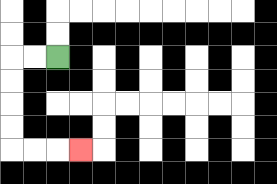{'start': '[2, 2]', 'end': '[3, 6]', 'path_directions': 'L,L,D,D,D,D,R,R,R', 'path_coordinates': '[[2, 2], [1, 2], [0, 2], [0, 3], [0, 4], [0, 5], [0, 6], [1, 6], [2, 6], [3, 6]]'}